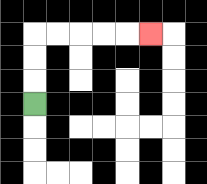{'start': '[1, 4]', 'end': '[6, 1]', 'path_directions': 'U,U,U,R,R,R,R,R', 'path_coordinates': '[[1, 4], [1, 3], [1, 2], [1, 1], [2, 1], [3, 1], [4, 1], [5, 1], [6, 1]]'}